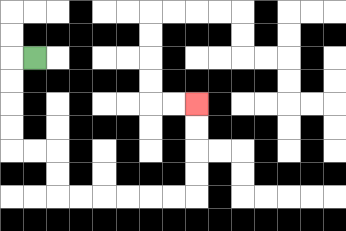{'start': '[1, 2]', 'end': '[8, 4]', 'path_directions': 'L,D,D,D,D,R,R,D,D,R,R,R,R,R,R,U,U,U,U', 'path_coordinates': '[[1, 2], [0, 2], [0, 3], [0, 4], [0, 5], [0, 6], [1, 6], [2, 6], [2, 7], [2, 8], [3, 8], [4, 8], [5, 8], [6, 8], [7, 8], [8, 8], [8, 7], [8, 6], [8, 5], [8, 4]]'}